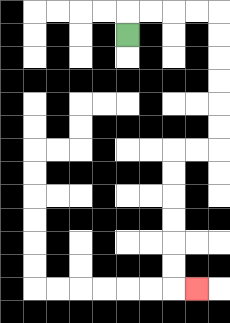{'start': '[5, 1]', 'end': '[8, 12]', 'path_directions': 'U,R,R,R,R,D,D,D,D,D,D,L,L,D,D,D,D,D,D,R', 'path_coordinates': '[[5, 1], [5, 0], [6, 0], [7, 0], [8, 0], [9, 0], [9, 1], [9, 2], [9, 3], [9, 4], [9, 5], [9, 6], [8, 6], [7, 6], [7, 7], [7, 8], [7, 9], [7, 10], [7, 11], [7, 12], [8, 12]]'}